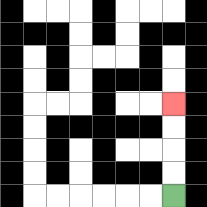{'start': '[7, 8]', 'end': '[7, 4]', 'path_directions': 'U,U,U,U', 'path_coordinates': '[[7, 8], [7, 7], [7, 6], [7, 5], [7, 4]]'}